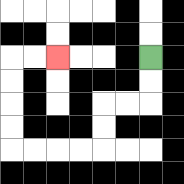{'start': '[6, 2]', 'end': '[2, 2]', 'path_directions': 'D,D,L,L,D,D,L,L,L,L,U,U,U,U,R,R', 'path_coordinates': '[[6, 2], [6, 3], [6, 4], [5, 4], [4, 4], [4, 5], [4, 6], [3, 6], [2, 6], [1, 6], [0, 6], [0, 5], [0, 4], [0, 3], [0, 2], [1, 2], [2, 2]]'}